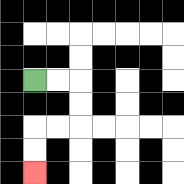{'start': '[1, 3]', 'end': '[1, 7]', 'path_directions': 'R,R,D,D,L,L,D,D', 'path_coordinates': '[[1, 3], [2, 3], [3, 3], [3, 4], [3, 5], [2, 5], [1, 5], [1, 6], [1, 7]]'}